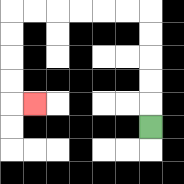{'start': '[6, 5]', 'end': '[1, 4]', 'path_directions': 'U,U,U,U,U,L,L,L,L,L,L,D,D,D,D,R', 'path_coordinates': '[[6, 5], [6, 4], [6, 3], [6, 2], [6, 1], [6, 0], [5, 0], [4, 0], [3, 0], [2, 0], [1, 0], [0, 0], [0, 1], [0, 2], [0, 3], [0, 4], [1, 4]]'}